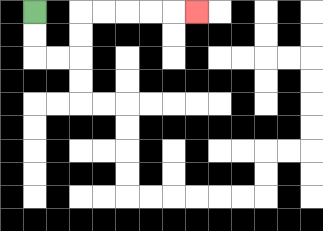{'start': '[1, 0]', 'end': '[8, 0]', 'path_directions': 'D,D,R,R,U,U,R,R,R,R,R', 'path_coordinates': '[[1, 0], [1, 1], [1, 2], [2, 2], [3, 2], [3, 1], [3, 0], [4, 0], [5, 0], [6, 0], [7, 0], [8, 0]]'}